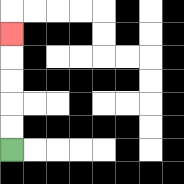{'start': '[0, 6]', 'end': '[0, 1]', 'path_directions': 'U,U,U,U,U', 'path_coordinates': '[[0, 6], [0, 5], [0, 4], [0, 3], [0, 2], [0, 1]]'}